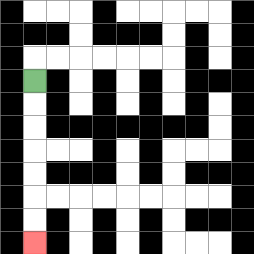{'start': '[1, 3]', 'end': '[1, 10]', 'path_directions': 'D,D,D,D,D,D,D', 'path_coordinates': '[[1, 3], [1, 4], [1, 5], [1, 6], [1, 7], [1, 8], [1, 9], [1, 10]]'}